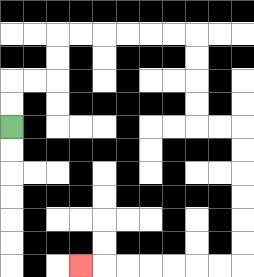{'start': '[0, 5]', 'end': '[3, 11]', 'path_directions': 'U,U,R,R,U,U,R,R,R,R,R,R,D,D,D,D,R,R,D,D,D,D,D,D,L,L,L,L,L,L,L', 'path_coordinates': '[[0, 5], [0, 4], [0, 3], [1, 3], [2, 3], [2, 2], [2, 1], [3, 1], [4, 1], [5, 1], [6, 1], [7, 1], [8, 1], [8, 2], [8, 3], [8, 4], [8, 5], [9, 5], [10, 5], [10, 6], [10, 7], [10, 8], [10, 9], [10, 10], [10, 11], [9, 11], [8, 11], [7, 11], [6, 11], [5, 11], [4, 11], [3, 11]]'}